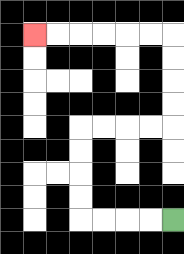{'start': '[7, 9]', 'end': '[1, 1]', 'path_directions': 'L,L,L,L,U,U,U,U,R,R,R,R,U,U,U,U,L,L,L,L,L,L', 'path_coordinates': '[[7, 9], [6, 9], [5, 9], [4, 9], [3, 9], [3, 8], [3, 7], [3, 6], [3, 5], [4, 5], [5, 5], [6, 5], [7, 5], [7, 4], [7, 3], [7, 2], [7, 1], [6, 1], [5, 1], [4, 1], [3, 1], [2, 1], [1, 1]]'}